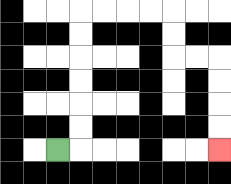{'start': '[2, 6]', 'end': '[9, 6]', 'path_directions': 'R,U,U,U,U,U,U,R,R,R,R,D,D,R,R,D,D,D,D', 'path_coordinates': '[[2, 6], [3, 6], [3, 5], [3, 4], [3, 3], [3, 2], [3, 1], [3, 0], [4, 0], [5, 0], [6, 0], [7, 0], [7, 1], [7, 2], [8, 2], [9, 2], [9, 3], [9, 4], [9, 5], [9, 6]]'}